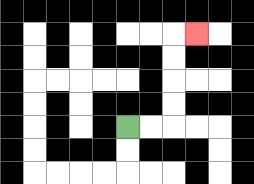{'start': '[5, 5]', 'end': '[8, 1]', 'path_directions': 'R,R,U,U,U,U,R', 'path_coordinates': '[[5, 5], [6, 5], [7, 5], [7, 4], [7, 3], [7, 2], [7, 1], [8, 1]]'}